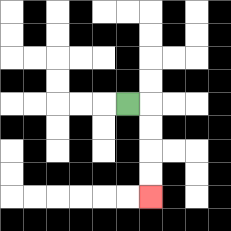{'start': '[5, 4]', 'end': '[6, 8]', 'path_directions': 'R,D,D,D,D', 'path_coordinates': '[[5, 4], [6, 4], [6, 5], [6, 6], [6, 7], [6, 8]]'}